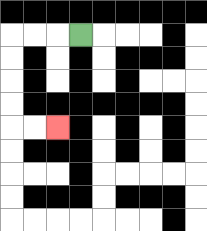{'start': '[3, 1]', 'end': '[2, 5]', 'path_directions': 'L,L,L,D,D,D,D,R,R', 'path_coordinates': '[[3, 1], [2, 1], [1, 1], [0, 1], [0, 2], [0, 3], [0, 4], [0, 5], [1, 5], [2, 5]]'}